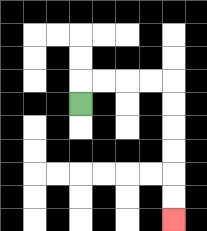{'start': '[3, 4]', 'end': '[7, 9]', 'path_directions': 'U,R,R,R,R,D,D,D,D,D,D', 'path_coordinates': '[[3, 4], [3, 3], [4, 3], [5, 3], [6, 3], [7, 3], [7, 4], [7, 5], [7, 6], [7, 7], [7, 8], [7, 9]]'}